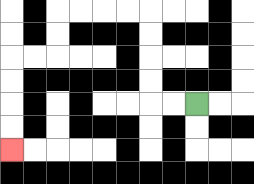{'start': '[8, 4]', 'end': '[0, 6]', 'path_directions': 'L,L,U,U,U,U,L,L,L,L,D,D,L,L,D,D,D,D', 'path_coordinates': '[[8, 4], [7, 4], [6, 4], [6, 3], [6, 2], [6, 1], [6, 0], [5, 0], [4, 0], [3, 0], [2, 0], [2, 1], [2, 2], [1, 2], [0, 2], [0, 3], [0, 4], [0, 5], [0, 6]]'}